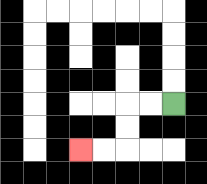{'start': '[7, 4]', 'end': '[3, 6]', 'path_directions': 'L,L,D,D,L,L', 'path_coordinates': '[[7, 4], [6, 4], [5, 4], [5, 5], [5, 6], [4, 6], [3, 6]]'}